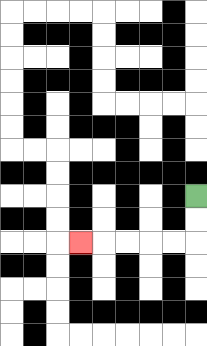{'start': '[8, 8]', 'end': '[3, 10]', 'path_directions': 'D,D,L,L,L,L,L', 'path_coordinates': '[[8, 8], [8, 9], [8, 10], [7, 10], [6, 10], [5, 10], [4, 10], [3, 10]]'}